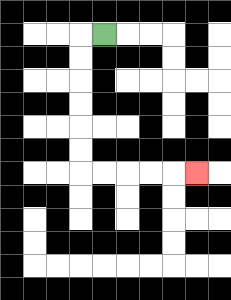{'start': '[4, 1]', 'end': '[8, 7]', 'path_directions': 'L,D,D,D,D,D,D,R,R,R,R,R', 'path_coordinates': '[[4, 1], [3, 1], [3, 2], [3, 3], [3, 4], [3, 5], [3, 6], [3, 7], [4, 7], [5, 7], [6, 7], [7, 7], [8, 7]]'}